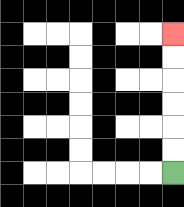{'start': '[7, 7]', 'end': '[7, 1]', 'path_directions': 'U,U,U,U,U,U', 'path_coordinates': '[[7, 7], [7, 6], [7, 5], [7, 4], [7, 3], [7, 2], [7, 1]]'}